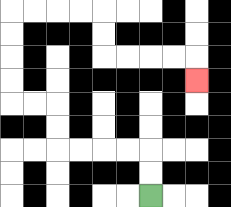{'start': '[6, 8]', 'end': '[8, 3]', 'path_directions': 'U,U,L,L,L,L,U,U,L,L,U,U,U,U,R,R,R,R,D,D,R,R,R,R,D', 'path_coordinates': '[[6, 8], [6, 7], [6, 6], [5, 6], [4, 6], [3, 6], [2, 6], [2, 5], [2, 4], [1, 4], [0, 4], [0, 3], [0, 2], [0, 1], [0, 0], [1, 0], [2, 0], [3, 0], [4, 0], [4, 1], [4, 2], [5, 2], [6, 2], [7, 2], [8, 2], [8, 3]]'}